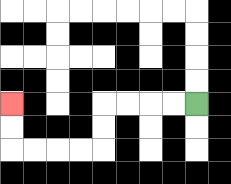{'start': '[8, 4]', 'end': '[0, 4]', 'path_directions': 'L,L,L,L,D,D,L,L,L,L,U,U', 'path_coordinates': '[[8, 4], [7, 4], [6, 4], [5, 4], [4, 4], [4, 5], [4, 6], [3, 6], [2, 6], [1, 6], [0, 6], [0, 5], [0, 4]]'}